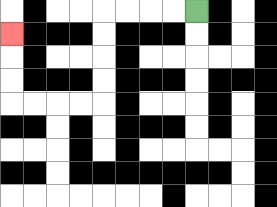{'start': '[8, 0]', 'end': '[0, 1]', 'path_directions': 'L,L,L,L,D,D,D,D,L,L,L,L,U,U,U', 'path_coordinates': '[[8, 0], [7, 0], [6, 0], [5, 0], [4, 0], [4, 1], [4, 2], [4, 3], [4, 4], [3, 4], [2, 4], [1, 4], [0, 4], [0, 3], [0, 2], [0, 1]]'}